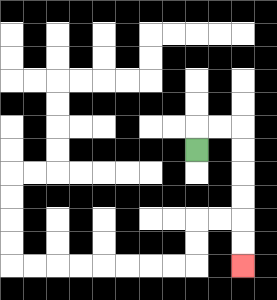{'start': '[8, 6]', 'end': '[10, 11]', 'path_directions': 'U,R,R,D,D,D,D,D,D', 'path_coordinates': '[[8, 6], [8, 5], [9, 5], [10, 5], [10, 6], [10, 7], [10, 8], [10, 9], [10, 10], [10, 11]]'}